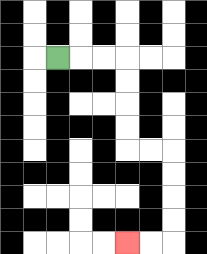{'start': '[2, 2]', 'end': '[5, 10]', 'path_directions': 'R,R,R,D,D,D,D,R,R,D,D,D,D,L,L', 'path_coordinates': '[[2, 2], [3, 2], [4, 2], [5, 2], [5, 3], [5, 4], [5, 5], [5, 6], [6, 6], [7, 6], [7, 7], [7, 8], [7, 9], [7, 10], [6, 10], [5, 10]]'}